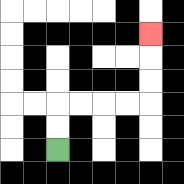{'start': '[2, 6]', 'end': '[6, 1]', 'path_directions': 'U,U,R,R,R,R,U,U,U', 'path_coordinates': '[[2, 6], [2, 5], [2, 4], [3, 4], [4, 4], [5, 4], [6, 4], [6, 3], [6, 2], [6, 1]]'}